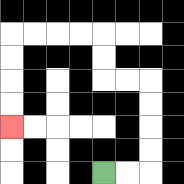{'start': '[4, 7]', 'end': '[0, 5]', 'path_directions': 'R,R,U,U,U,U,L,L,U,U,L,L,L,L,D,D,D,D', 'path_coordinates': '[[4, 7], [5, 7], [6, 7], [6, 6], [6, 5], [6, 4], [6, 3], [5, 3], [4, 3], [4, 2], [4, 1], [3, 1], [2, 1], [1, 1], [0, 1], [0, 2], [0, 3], [0, 4], [0, 5]]'}